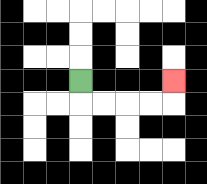{'start': '[3, 3]', 'end': '[7, 3]', 'path_directions': 'D,R,R,R,R,U', 'path_coordinates': '[[3, 3], [3, 4], [4, 4], [5, 4], [6, 4], [7, 4], [7, 3]]'}